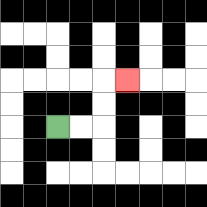{'start': '[2, 5]', 'end': '[5, 3]', 'path_directions': 'R,R,U,U,R', 'path_coordinates': '[[2, 5], [3, 5], [4, 5], [4, 4], [4, 3], [5, 3]]'}